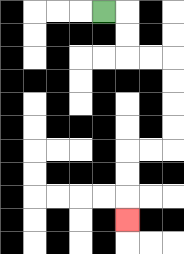{'start': '[4, 0]', 'end': '[5, 9]', 'path_directions': 'R,D,D,R,R,D,D,D,D,L,L,D,D,D', 'path_coordinates': '[[4, 0], [5, 0], [5, 1], [5, 2], [6, 2], [7, 2], [7, 3], [7, 4], [7, 5], [7, 6], [6, 6], [5, 6], [5, 7], [5, 8], [5, 9]]'}